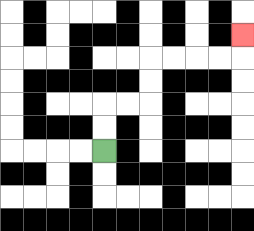{'start': '[4, 6]', 'end': '[10, 1]', 'path_directions': 'U,U,R,R,U,U,R,R,R,R,U', 'path_coordinates': '[[4, 6], [4, 5], [4, 4], [5, 4], [6, 4], [6, 3], [6, 2], [7, 2], [8, 2], [9, 2], [10, 2], [10, 1]]'}